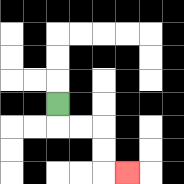{'start': '[2, 4]', 'end': '[5, 7]', 'path_directions': 'D,R,R,D,D,R', 'path_coordinates': '[[2, 4], [2, 5], [3, 5], [4, 5], [4, 6], [4, 7], [5, 7]]'}